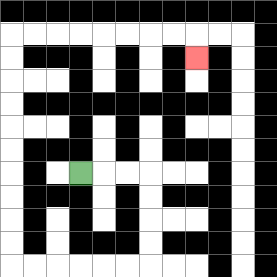{'start': '[3, 7]', 'end': '[8, 2]', 'path_directions': 'R,R,R,D,D,D,D,L,L,L,L,L,L,U,U,U,U,U,U,U,U,U,U,R,R,R,R,R,R,R,R,D', 'path_coordinates': '[[3, 7], [4, 7], [5, 7], [6, 7], [6, 8], [6, 9], [6, 10], [6, 11], [5, 11], [4, 11], [3, 11], [2, 11], [1, 11], [0, 11], [0, 10], [0, 9], [0, 8], [0, 7], [0, 6], [0, 5], [0, 4], [0, 3], [0, 2], [0, 1], [1, 1], [2, 1], [3, 1], [4, 1], [5, 1], [6, 1], [7, 1], [8, 1], [8, 2]]'}